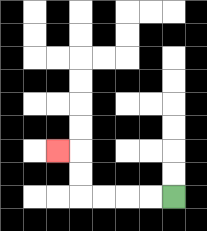{'start': '[7, 8]', 'end': '[2, 6]', 'path_directions': 'L,L,L,L,U,U,L', 'path_coordinates': '[[7, 8], [6, 8], [5, 8], [4, 8], [3, 8], [3, 7], [3, 6], [2, 6]]'}